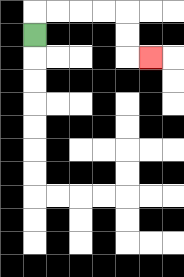{'start': '[1, 1]', 'end': '[6, 2]', 'path_directions': 'U,R,R,R,R,D,D,R', 'path_coordinates': '[[1, 1], [1, 0], [2, 0], [3, 0], [4, 0], [5, 0], [5, 1], [5, 2], [6, 2]]'}